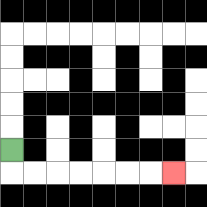{'start': '[0, 6]', 'end': '[7, 7]', 'path_directions': 'D,R,R,R,R,R,R,R', 'path_coordinates': '[[0, 6], [0, 7], [1, 7], [2, 7], [3, 7], [4, 7], [5, 7], [6, 7], [7, 7]]'}